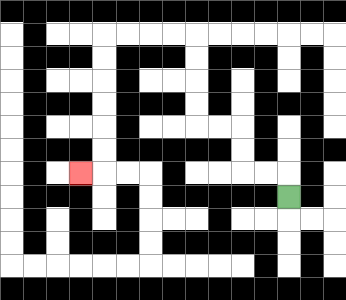{'start': '[12, 8]', 'end': '[3, 7]', 'path_directions': 'U,L,L,U,U,L,L,U,U,U,U,L,L,L,L,D,D,D,D,D,D,L', 'path_coordinates': '[[12, 8], [12, 7], [11, 7], [10, 7], [10, 6], [10, 5], [9, 5], [8, 5], [8, 4], [8, 3], [8, 2], [8, 1], [7, 1], [6, 1], [5, 1], [4, 1], [4, 2], [4, 3], [4, 4], [4, 5], [4, 6], [4, 7], [3, 7]]'}